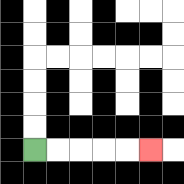{'start': '[1, 6]', 'end': '[6, 6]', 'path_directions': 'R,R,R,R,R', 'path_coordinates': '[[1, 6], [2, 6], [3, 6], [4, 6], [5, 6], [6, 6]]'}